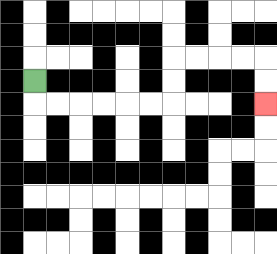{'start': '[1, 3]', 'end': '[11, 4]', 'path_directions': 'D,R,R,R,R,R,R,U,U,R,R,R,R,D,D', 'path_coordinates': '[[1, 3], [1, 4], [2, 4], [3, 4], [4, 4], [5, 4], [6, 4], [7, 4], [7, 3], [7, 2], [8, 2], [9, 2], [10, 2], [11, 2], [11, 3], [11, 4]]'}